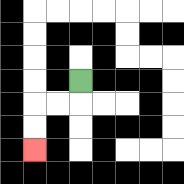{'start': '[3, 3]', 'end': '[1, 6]', 'path_directions': 'D,L,L,D,D', 'path_coordinates': '[[3, 3], [3, 4], [2, 4], [1, 4], [1, 5], [1, 6]]'}